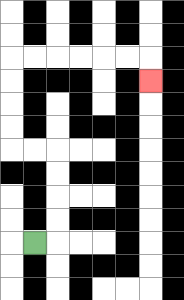{'start': '[1, 10]', 'end': '[6, 3]', 'path_directions': 'R,U,U,U,U,L,L,U,U,U,U,R,R,R,R,R,R,D', 'path_coordinates': '[[1, 10], [2, 10], [2, 9], [2, 8], [2, 7], [2, 6], [1, 6], [0, 6], [0, 5], [0, 4], [0, 3], [0, 2], [1, 2], [2, 2], [3, 2], [4, 2], [5, 2], [6, 2], [6, 3]]'}